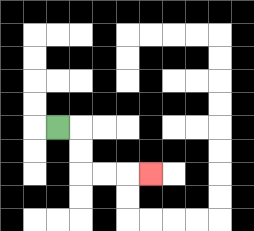{'start': '[2, 5]', 'end': '[6, 7]', 'path_directions': 'R,D,D,R,R,R', 'path_coordinates': '[[2, 5], [3, 5], [3, 6], [3, 7], [4, 7], [5, 7], [6, 7]]'}